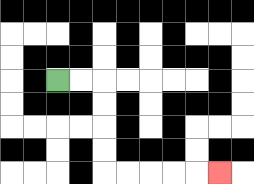{'start': '[2, 3]', 'end': '[9, 7]', 'path_directions': 'R,R,D,D,D,D,R,R,R,R,R', 'path_coordinates': '[[2, 3], [3, 3], [4, 3], [4, 4], [4, 5], [4, 6], [4, 7], [5, 7], [6, 7], [7, 7], [8, 7], [9, 7]]'}